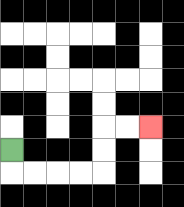{'start': '[0, 6]', 'end': '[6, 5]', 'path_directions': 'D,R,R,R,R,U,U,R,R', 'path_coordinates': '[[0, 6], [0, 7], [1, 7], [2, 7], [3, 7], [4, 7], [4, 6], [4, 5], [5, 5], [6, 5]]'}